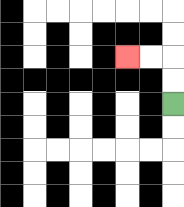{'start': '[7, 4]', 'end': '[5, 2]', 'path_directions': 'U,U,L,L', 'path_coordinates': '[[7, 4], [7, 3], [7, 2], [6, 2], [5, 2]]'}